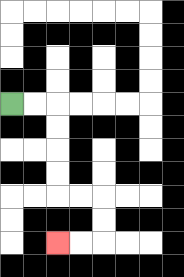{'start': '[0, 4]', 'end': '[2, 10]', 'path_directions': 'R,R,D,D,D,D,R,R,D,D,L,L', 'path_coordinates': '[[0, 4], [1, 4], [2, 4], [2, 5], [2, 6], [2, 7], [2, 8], [3, 8], [4, 8], [4, 9], [4, 10], [3, 10], [2, 10]]'}